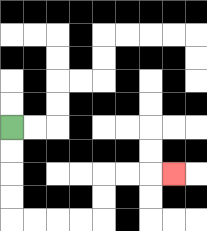{'start': '[0, 5]', 'end': '[7, 7]', 'path_directions': 'D,D,D,D,R,R,R,R,U,U,R,R,R', 'path_coordinates': '[[0, 5], [0, 6], [0, 7], [0, 8], [0, 9], [1, 9], [2, 9], [3, 9], [4, 9], [4, 8], [4, 7], [5, 7], [6, 7], [7, 7]]'}